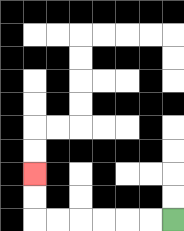{'start': '[7, 9]', 'end': '[1, 7]', 'path_directions': 'L,L,L,L,L,L,U,U', 'path_coordinates': '[[7, 9], [6, 9], [5, 9], [4, 9], [3, 9], [2, 9], [1, 9], [1, 8], [1, 7]]'}